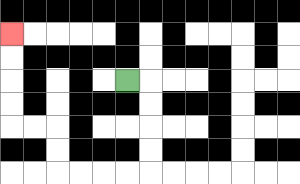{'start': '[5, 3]', 'end': '[0, 1]', 'path_directions': 'R,D,D,D,D,L,L,L,L,U,U,L,L,U,U,U,U', 'path_coordinates': '[[5, 3], [6, 3], [6, 4], [6, 5], [6, 6], [6, 7], [5, 7], [4, 7], [3, 7], [2, 7], [2, 6], [2, 5], [1, 5], [0, 5], [0, 4], [0, 3], [0, 2], [0, 1]]'}